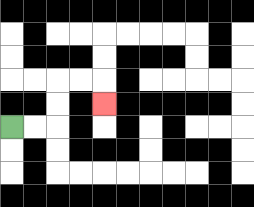{'start': '[0, 5]', 'end': '[4, 4]', 'path_directions': 'R,R,U,U,R,R,D', 'path_coordinates': '[[0, 5], [1, 5], [2, 5], [2, 4], [2, 3], [3, 3], [4, 3], [4, 4]]'}